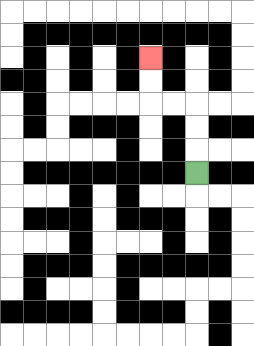{'start': '[8, 7]', 'end': '[6, 2]', 'path_directions': 'U,U,U,L,L,U,U', 'path_coordinates': '[[8, 7], [8, 6], [8, 5], [8, 4], [7, 4], [6, 4], [6, 3], [6, 2]]'}